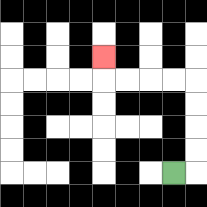{'start': '[7, 7]', 'end': '[4, 2]', 'path_directions': 'R,U,U,U,U,L,L,L,L,U', 'path_coordinates': '[[7, 7], [8, 7], [8, 6], [8, 5], [8, 4], [8, 3], [7, 3], [6, 3], [5, 3], [4, 3], [4, 2]]'}